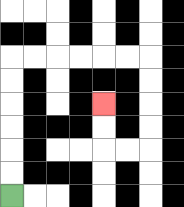{'start': '[0, 8]', 'end': '[4, 4]', 'path_directions': 'U,U,U,U,U,U,R,R,R,R,R,R,D,D,D,D,L,L,U,U', 'path_coordinates': '[[0, 8], [0, 7], [0, 6], [0, 5], [0, 4], [0, 3], [0, 2], [1, 2], [2, 2], [3, 2], [4, 2], [5, 2], [6, 2], [6, 3], [6, 4], [6, 5], [6, 6], [5, 6], [4, 6], [4, 5], [4, 4]]'}